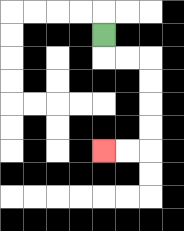{'start': '[4, 1]', 'end': '[4, 6]', 'path_directions': 'D,R,R,D,D,D,D,L,L', 'path_coordinates': '[[4, 1], [4, 2], [5, 2], [6, 2], [6, 3], [6, 4], [6, 5], [6, 6], [5, 6], [4, 6]]'}